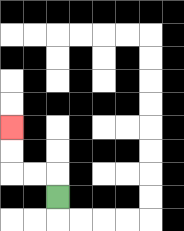{'start': '[2, 8]', 'end': '[0, 5]', 'path_directions': 'U,L,L,U,U', 'path_coordinates': '[[2, 8], [2, 7], [1, 7], [0, 7], [0, 6], [0, 5]]'}